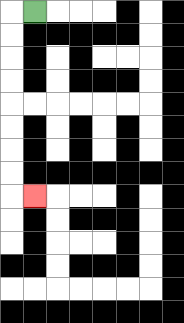{'start': '[1, 0]', 'end': '[1, 8]', 'path_directions': 'L,D,D,D,D,D,D,D,D,R', 'path_coordinates': '[[1, 0], [0, 0], [0, 1], [0, 2], [0, 3], [0, 4], [0, 5], [0, 6], [0, 7], [0, 8], [1, 8]]'}